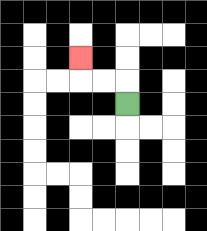{'start': '[5, 4]', 'end': '[3, 2]', 'path_directions': 'U,L,L,U', 'path_coordinates': '[[5, 4], [5, 3], [4, 3], [3, 3], [3, 2]]'}